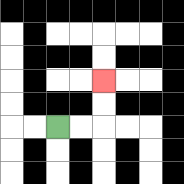{'start': '[2, 5]', 'end': '[4, 3]', 'path_directions': 'R,R,U,U', 'path_coordinates': '[[2, 5], [3, 5], [4, 5], [4, 4], [4, 3]]'}